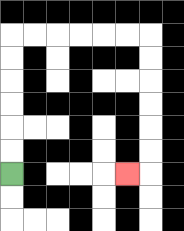{'start': '[0, 7]', 'end': '[5, 7]', 'path_directions': 'U,U,U,U,U,U,R,R,R,R,R,R,D,D,D,D,D,D,L', 'path_coordinates': '[[0, 7], [0, 6], [0, 5], [0, 4], [0, 3], [0, 2], [0, 1], [1, 1], [2, 1], [3, 1], [4, 1], [5, 1], [6, 1], [6, 2], [6, 3], [6, 4], [6, 5], [6, 6], [6, 7], [5, 7]]'}